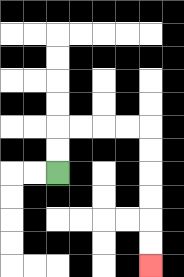{'start': '[2, 7]', 'end': '[6, 11]', 'path_directions': 'U,U,R,R,R,R,D,D,D,D,D,D', 'path_coordinates': '[[2, 7], [2, 6], [2, 5], [3, 5], [4, 5], [5, 5], [6, 5], [6, 6], [6, 7], [6, 8], [6, 9], [6, 10], [6, 11]]'}